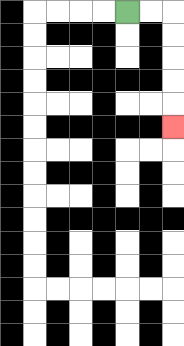{'start': '[5, 0]', 'end': '[7, 5]', 'path_directions': 'R,R,D,D,D,D,D', 'path_coordinates': '[[5, 0], [6, 0], [7, 0], [7, 1], [7, 2], [7, 3], [7, 4], [7, 5]]'}